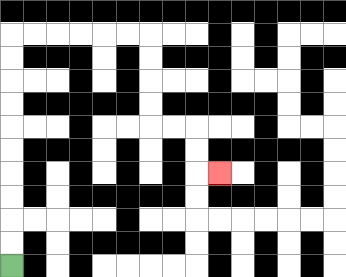{'start': '[0, 11]', 'end': '[9, 7]', 'path_directions': 'U,U,U,U,U,U,U,U,U,U,R,R,R,R,R,R,D,D,D,D,R,R,D,D,R', 'path_coordinates': '[[0, 11], [0, 10], [0, 9], [0, 8], [0, 7], [0, 6], [0, 5], [0, 4], [0, 3], [0, 2], [0, 1], [1, 1], [2, 1], [3, 1], [4, 1], [5, 1], [6, 1], [6, 2], [6, 3], [6, 4], [6, 5], [7, 5], [8, 5], [8, 6], [8, 7], [9, 7]]'}